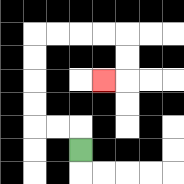{'start': '[3, 6]', 'end': '[4, 3]', 'path_directions': 'U,L,L,U,U,U,U,R,R,R,R,D,D,L', 'path_coordinates': '[[3, 6], [3, 5], [2, 5], [1, 5], [1, 4], [1, 3], [1, 2], [1, 1], [2, 1], [3, 1], [4, 1], [5, 1], [5, 2], [5, 3], [4, 3]]'}